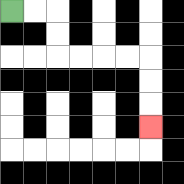{'start': '[0, 0]', 'end': '[6, 5]', 'path_directions': 'R,R,D,D,R,R,R,R,D,D,D', 'path_coordinates': '[[0, 0], [1, 0], [2, 0], [2, 1], [2, 2], [3, 2], [4, 2], [5, 2], [6, 2], [6, 3], [6, 4], [6, 5]]'}